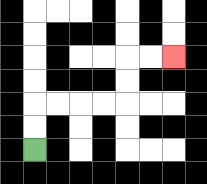{'start': '[1, 6]', 'end': '[7, 2]', 'path_directions': 'U,U,R,R,R,R,U,U,R,R', 'path_coordinates': '[[1, 6], [1, 5], [1, 4], [2, 4], [3, 4], [4, 4], [5, 4], [5, 3], [5, 2], [6, 2], [7, 2]]'}